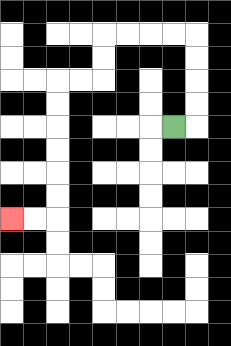{'start': '[7, 5]', 'end': '[0, 9]', 'path_directions': 'R,U,U,U,U,L,L,L,L,D,D,L,L,D,D,D,D,D,D,L,L', 'path_coordinates': '[[7, 5], [8, 5], [8, 4], [8, 3], [8, 2], [8, 1], [7, 1], [6, 1], [5, 1], [4, 1], [4, 2], [4, 3], [3, 3], [2, 3], [2, 4], [2, 5], [2, 6], [2, 7], [2, 8], [2, 9], [1, 9], [0, 9]]'}